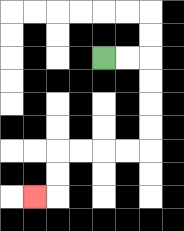{'start': '[4, 2]', 'end': '[1, 8]', 'path_directions': 'R,R,D,D,D,D,L,L,L,L,D,D,L', 'path_coordinates': '[[4, 2], [5, 2], [6, 2], [6, 3], [6, 4], [6, 5], [6, 6], [5, 6], [4, 6], [3, 6], [2, 6], [2, 7], [2, 8], [1, 8]]'}